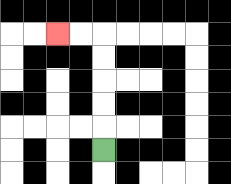{'start': '[4, 6]', 'end': '[2, 1]', 'path_directions': 'U,U,U,U,U,L,L', 'path_coordinates': '[[4, 6], [4, 5], [4, 4], [4, 3], [4, 2], [4, 1], [3, 1], [2, 1]]'}